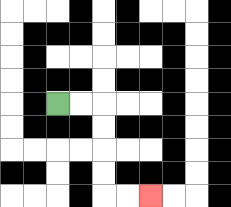{'start': '[2, 4]', 'end': '[6, 8]', 'path_directions': 'R,R,D,D,D,D,R,R', 'path_coordinates': '[[2, 4], [3, 4], [4, 4], [4, 5], [4, 6], [4, 7], [4, 8], [5, 8], [6, 8]]'}